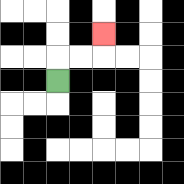{'start': '[2, 3]', 'end': '[4, 1]', 'path_directions': 'U,R,R,U', 'path_coordinates': '[[2, 3], [2, 2], [3, 2], [4, 2], [4, 1]]'}